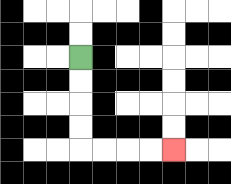{'start': '[3, 2]', 'end': '[7, 6]', 'path_directions': 'D,D,D,D,R,R,R,R', 'path_coordinates': '[[3, 2], [3, 3], [3, 4], [3, 5], [3, 6], [4, 6], [5, 6], [6, 6], [7, 6]]'}